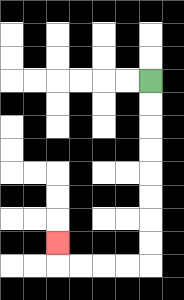{'start': '[6, 3]', 'end': '[2, 10]', 'path_directions': 'D,D,D,D,D,D,D,D,L,L,L,L,U', 'path_coordinates': '[[6, 3], [6, 4], [6, 5], [6, 6], [6, 7], [6, 8], [6, 9], [6, 10], [6, 11], [5, 11], [4, 11], [3, 11], [2, 11], [2, 10]]'}